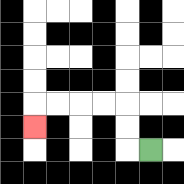{'start': '[6, 6]', 'end': '[1, 5]', 'path_directions': 'L,U,U,L,L,L,L,D', 'path_coordinates': '[[6, 6], [5, 6], [5, 5], [5, 4], [4, 4], [3, 4], [2, 4], [1, 4], [1, 5]]'}